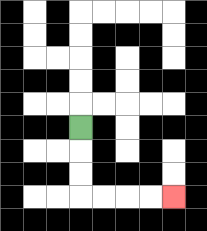{'start': '[3, 5]', 'end': '[7, 8]', 'path_directions': 'D,D,D,R,R,R,R', 'path_coordinates': '[[3, 5], [3, 6], [3, 7], [3, 8], [4, 8], [5, 8], [6, 8], [7, 8]]'}